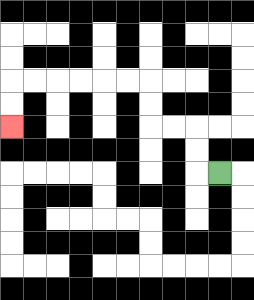{'start': '[9, 7]', 'end': '[0, 5]', 'path_directions': 'L,U,U,L,L,U,U,L,L,L,L,L,L,D,D', 'path_coordinates': '[[9, 7], [8, 7], [8, 6], [8, 5], [7, 5], [6, 5], [6, 4], [6, 3], [5, 3], [4, 3], [3, 3], [2, 3], [1, 3], [0, 3], [0, 4], [0, 5]]'}